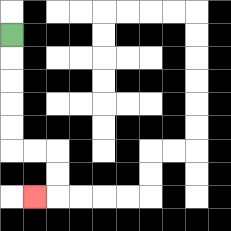{'start': '[0, 1]', 'end': '[1, 8]', 'path_directions': 'D,D,D,D,D,R,R,D,D,L', 'path_coordinates': '[[0, 1], [0, 2], [0, 3], [0, 4], [0, 5], [0, 6], [1, 6], [2, 6], [2, 7], [2, 8], [1, 8]]'}